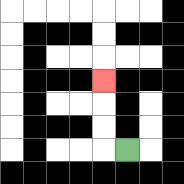{'start': '[5, 6]', 'end': '[4, 3]', 'path_directions': 'L,U,U,U', 'path_coordinates': '[[5, 6], [4, 6], [4, 5], [4, 4], [4, 3]]'}